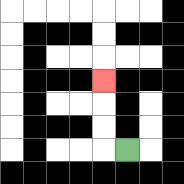{'start': '[5, 6]', 'end': '[4, 3]', 'path_directions': 'L,U,U,U', 'path_coordinates': '[[5, 6], [4, 6], [4, 5], [4, 4], [4, 3]]'}